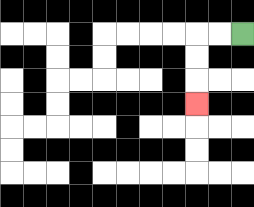{'start': '[10, 1]', 'end': '[8, 4]', 'path_directions': 'L,L,D,D,D', 'path_coordinates': '[[10, 1], [9, 1], [8, 1], [8, 2], [8, 3], [8, 4]]'}